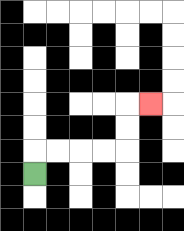{'start': '[1, 7]', 'end': '[6, 4]', 'path_directions': 'U,R,R,R,R,U,U,R', 'path_coordinates': '[[1, 7], [1, 6], [2, 6], [3, 6], [4, 6], [5, 6], [5, 5], [5, 4], [6, 4]]'}